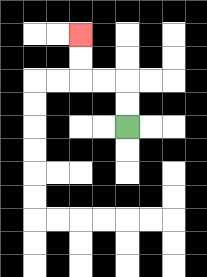{'start': '[5, 5]', 'end': '[3, 1]', 'path_directions': 'U,U,L,L,U,U', 'path_coordinates': '[[5, 5], [5, 4], [5, 3], [4, 3], [3, 3], [3, 2], [3, 1]]'}